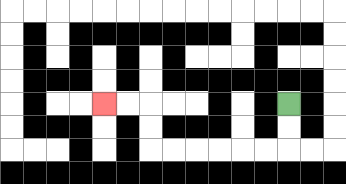{'start': '[12, 4]', 'end': '[4, 4]', 'path_directions': 'D,D,L,L,L,L,L,L,U,U,L,L', 'path_coordinates': '[[12, 4], [12, 5], [12, 6], [11, 6], [10, 6], [9, 6], [8, 6], [7, 6], [6, 6], [6, 5], [6, 4], [5, 4], [4, 4]]'}